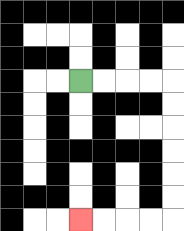{'start': '[3, 3]', 'end': '[3, 9]', 'path_directions': 'R,R,R,R,D,D,D,D,D,D,L,L,L,L', 'path_coordinates': '[[3, 3], [4, 3], [5, 3], [6, 3], [7, 3], [7, 4], [7, 5], [7, 6], [7, 7], [7, 8], [7, 9], [6, 9], [5, 9], [4, 9], [3, 9]]'}